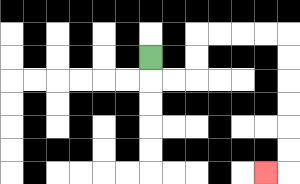{'start': '[6, 2]', 'end': '[11, 7]', 'path_directions': 'D,R,R,U,U,R,R,R,R,D,D,D,D,D,D,L', 'path_coordinates': '[[6, 2], [6, 3], [7, 3], [8, 3], [8, 2], [8, 1], [9, 1], [10, 1], [11, 1], [12, 1], [12, 2], [12, 3], [12, 4], [12, 5], [12, 6], [12, 7], [11, 7]]'}